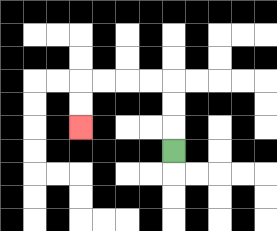{'start': '[7, 6]', 'end': '[3, 5]', 'path_directions': 'U,U,U,L,L,L,L,D,D', 'path_coordinates': '[[7, 6], [7, 5], [7, 4], [7, 3], [6, 3], [5, 3], [4, 3], [3, 3], [3, 4], [3, 5]]'}